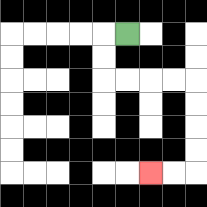{'start': '[5, 1]', 'end': '[6, 7]', 'path_directions': 'L,D,D,R,R,R,R,D,D,D,D,L,L', 'path_coordinates': '[[5, 1], [4, 1], [4, 2], [4, 3], [5, 3], [6, 3], [7, 3], [8, 3], [8, 4], [8, 5], [8, 6], [8, 7], [7, 7], [6, 7]]'}